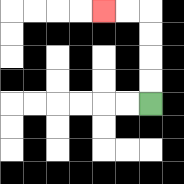{'start': '[6, 4]', 'end': '[4, 0]', 'path_directions': 'U,U,U,U,L,L', 'path_coordinates': '[[6, 4], [6, 3], [6, 2], [6, 1], [6, 0], [5, 0], [4, 0]]'}